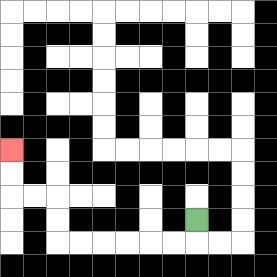{'start': '[8, 9]', 'end': '[0, 6]', 'path_directions': 'D,L,L,L,L,L,L,U,U,L,L,U,U', 'path_coordinates': '[[8, 9], [8, 10], [7, 10], [6, 10], [5, 10], [4, 10], [3, 10], [2, 10], [2, 9], [2, 8], [1, 8], [0, 8], [0, 7], [0, 6]]'}